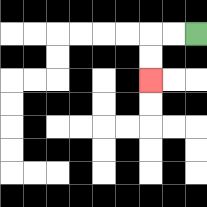{'start': '[8, 1]', 'end': '[6, 3]', 'path_directions': 'L,L,D,D', 'path_coordinates': '[[8, 1], [7, 1], [6, 1], [6, 2], [6, 3]]'}